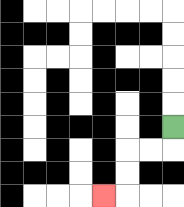{'start': '[7, 5]', 'end': '[4, 8]', 'path_directions': 'D,L,L,D,D,L', 'path_coordinates': '[[7, 5], [7, 6], [6, 6], [5, 6], [5, 7], [5, 8], [4, 8]]'}